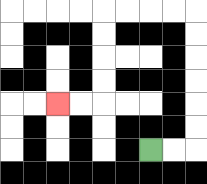{'start': '[6, 6]', 'end': '[2, 4]', 'path_directions': 'R,R,U,U,U,U,U,U,L,L,L,L,D,D,D,D,L,L', 'path_coordinates': '[[6, 6], [7, 6], [8, 6], [8, 5], [8, 4], [8, 3], [8, 2], [8, 1], [8, 0], [7, 0], [6, 0], [5, 0], [4, 0], [4, 1], [4, 2], [4, 3], [4, 4], [3, 4], [2, 4]]'}